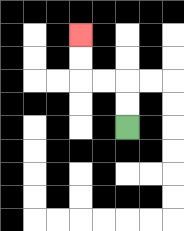{'start': '[5, 5]', 'end': '[3, 1]', 'path_directions': 'U,U,L,L,U,U', 'path_coordinates': '[[5, 5], [5, 4], [5, 3], [4, 3], [3, 3], [3, 2], [3, 1]]'}